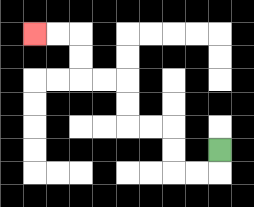{'start': '[9, 6]', 'end': '[1, 1]', 'path_directions': 'D,L,L,U,U,L,L,U,U,L,L,U,U,L,L', 'path_coordinates': '[[9, 6], [9, 7], [8, 7], [7, 7], [7, 6], [7, 5], [6, 5], [5, 5], [5, 4], [5, 3], [4, 3], [3, 3], [3, 2], [3, 1], [2, 1], [1, 1]]'}